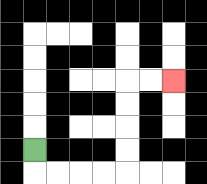{'start': '[1, 6]', 'end': '[7, 3]', 'path_directions': 'D,R,R,R,R,U,U,U,U,R,R', 'path_coordinates': '[[1, 6], [1, 7], [2, 7], [3, 7], [4, 7], [5, 7], [5, 6], [5, 5], [5, 4], [5, 3], [6, 3], [7, 3]]'}